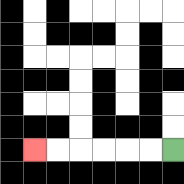{'start': '[7, 6]', 'end': '[1, 6]', 'path_directions': 'L,L,L,L,L,L', 'path_coordinates': '[[7, 6], [6, 6], [5, 6], [4, 6], [3, 6], [2, 6], [1, 6]]'}